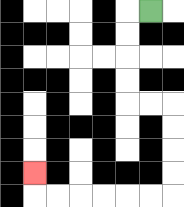{'start': '[6, 0]', 'end': '[1, 7]', 'path_directions': 'L,D,D,D,D,R,R,D,D,D,D,L,L,L,L,L,L,U', 'path_coordinates': '[[6, 0], [5, 0], [5, 1], [5, 2], [5, 3], [5, 4], [6, 4], [7, 4], [7, 5], [7, 6], [7, 7], [7, 8], [6, 8], [5, 8], [4, 8], [3, 8], [2, 8], [1, 8], [1, 7]]'}